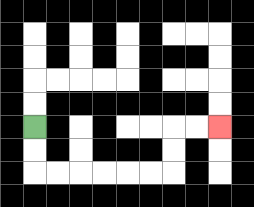{'start': '[1, 5]', 'end': '[9, 5]', 'path_directions': 'D,D,R,R,R,R,R,R,U,U,R,R', 'path_coordinates': '[[1, 5], [1, 6], [1, 7], [2, 7], [3, 7], [4, 7], [5, 7], [6, 7], [7, 7], [7, 6], [7, 5], [8, 5], [9, 5]]'}